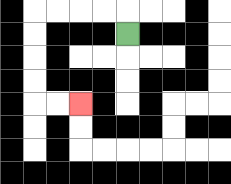{'start': '[5, 1]', 'end': '[3, 4]', 'path_directions': 'U,L,L,L,L,D,D,D,D,R,R', 'path_coordinates': '[[5, 1], [5, 0], [4, 0], [3, 0], [2, 0], [1, 0], [1, 1], [1, 2], [1, 3], [1, 4], [2, 4], [3, 4]]'}